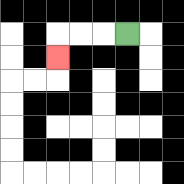{'start': '[5, 1]', 'end': '[2, 2]', 'path_directions': 'L,L,L,D', 'path_coordinates': '[[5, 1], [4, 1], [3, 1], [2, 1], [2, 2]]'}